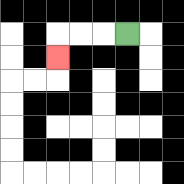{'start': '[5, 1]', 'end': '[2, 2]', 'path_directions': 'L,L,L,D', 'path_coordinates': '[[5, 1], [4, 1], [3, 1], [2, 1], [2, 2]]'}